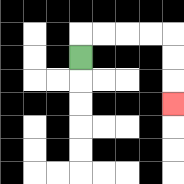{'start': '[3, 2]', 'end': '[7, 4]', 'path_directions': 'U,R,R,R,R,D,D,D', 'path_coordinates': '[[3, 2], [3, 1], [4, 1], [5, 1], [6, 1], [7, 1], [7, 2], [7, 3], [7, 4]]'}